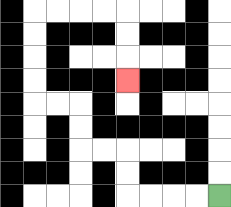{'start': '[9, 8]', 'end': '[5, 3]', 'path_directions': 'L,L,L,L,U,U,L,L,U,U,L,L,U,U,U,U,R,R,R,R,D,D,D', 'path_coordinates': '[[9, 8], [8, 8], [7, 8], [6, 8], [5, 8], [5, 7], [5, 6], [4, 6], [3, 6], [3, 5], [3, 4], [2, 4], [1, 4], [1, 3], [1, 2], [1, 1], [1, 0], [2, 0], [3, 0], [4, 0], [5, 0], [5, 1], [5, 2], [5, 3]]'}